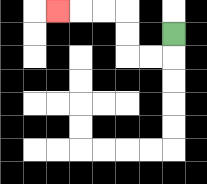{'start': '[7, 1]', 'end': '[2, 0]', 'path_directions': 'D,L,L,U,U,L,L,L', 'path_coordinates': '[[7, 1], [7, 2], [6, 2], [5, 2], [5, 1], [5, 0], [4, 0], [3, 0], [2, 0]]'}